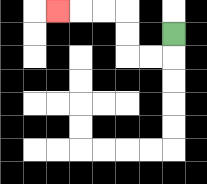{'start': '[7, 1]', 'end': '[2, 0]', 'path_directions': 'D,L,L,U,U,L,L,L', 'path_coordinates': '[[7, 1], [7, 2], [6, 2], [5, 2], [5, 1], [5, 0], [4, 0], [3, 0], [2, 0]]'}